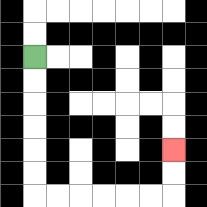{'start': '[1, 2]', 'end': '[7, 6]', 'path_directions': 'D,D,D,D,D,D,R,R,R,R,R,R,U,U', 'path_coordinates': '[[1, 2], [1, 3], [1, 4], [1, 5], [1, 6], [1, 7], [1, 8], [2, 8], [3, 8], [4, 8], [5, 8], [6, 8], [7, 8], [7, 7], [7, 6]]'}